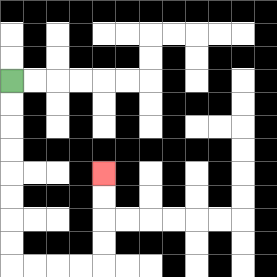{'start': '[0, 3]', 'end': '[4, 7]', 'path_directions': 'D,D,D,D,D,D,D,D,R,R,R,R,U,U,U,U', 'path_coordinates': '[[0, 3], [0, 4], [0, 5], [0, 6], [0, 7], [0, 8], [0, 9], [0, 10], [0, 11], [1, 11], [2, 11], [3, 11], [4, 11], [4, 10], [4, 9], [4, 8], [4, 7]]'}